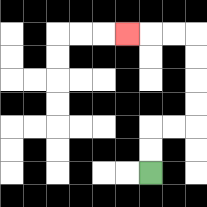{'start': '[6, 7]', 'end': '[5, 1]', 'path_directions': 'U,U,R,R,U,U,U,U,L,L,L', 'path_coordinates': '[[6, 7], [6, 6], [6, 5], [7, 5], [8, 5], [8, 4], [8, 3], [8, 2], [8, 1], [7, 1], [6, 1], [5, 1]]'}